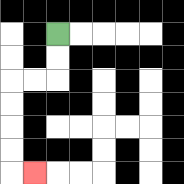{'start': '[2, 1]', 'end': '[1, 7]', 'path_directions': 'D,D,L,L,D,D,D,D,R', 'path_coordinates': '[[2, 1], [2, 2], [2, 3], [1, 3], [0, 3], [0, 4], [0, 5], [0, 6], [0, 7], [1, 7]]'}